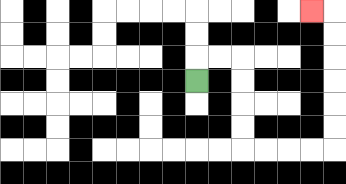{'start': '[8, 3]', 'end': '[13, 0]', 'path_directions': 'U,R,R,D,D,D,D,R,R,R,R,U,U,U,U,U,U,L', 'path_coordinates': '[[8, 3], [8, 2], [9, 2], [10, 2], [10, 3], [10, 4], [10, 5], [10, 6], [11, 6], [12, 6], [13, 6], [14, 6], [14, 5], [14, 4], [14, 3], [14, 2], [14, 1], [14, 0], [13, 0]]'}